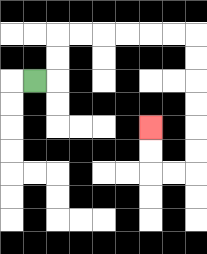{'start': '[1, 3]', 'end': '[6, 5]', 'path_directions': 'R,U,U,R,R,R,R,R,R,D,D,D,D,D,D,L,L,U,U', 'path_coordinates': '[[1, 3], [2, 3], [2, 2], [2, 1], [3, 1], [4, 1], [5, 1], [6, 1], [7, 1], [8, 1], [8, 2], [8, 3], [8, 4], [8, 5], [8, 6], [8, 7], [7, 7], [6, 7], [6, 6], [6, 5]]'}